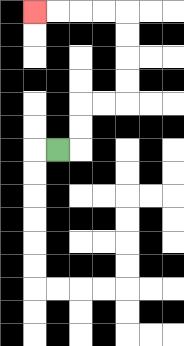{'start': '[2, 6]', 'end': '[1, 0]', 'path_directions': 'R,U,U,R,R,U,U,U,U,L,L,L,L', 'path_coordinates': '[[2, 6], [3, 6], [3, 5], [3, 4], [4, 4], [5, 4], [5, 3], [5, 2], [5, 1], [5, 0], [4, 0], [3, 0], [2, 0], [1, 0]]'}